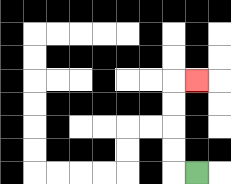{'start': '[8, 7]', 'end': '[8, 3]', 'path_directions': 'L,U,U,U,U,R', 'path_coordinates': '[[8, 7], [7, 7], [7, 6], [7, 5], [7, 4], [7, 3], [8, 3]]'}